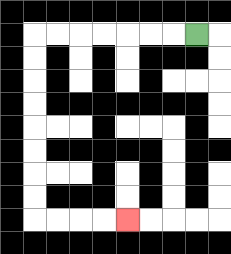{'start': '[8, 1]', 'end': '[5, 9]', 'path_directions': 'L,L,L,L,L,L,L,D,D,D,D,D,D,D,D,R,R,R,R', 'path_coordinates': '[[8, 1], [7, 1], [6, 1], [5, 1], [4, 1], [3, 1], [2, 1], [1, 1], [1, 2], [1, 3], [1, 4], [1, 5], [1, 6], [1, 7], [1, 8], [1, 9], [2, 9], [3, 9], [4, 9], [5, 9]]'}